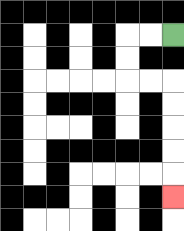{'start': '[7, 1]', 'end': '[7, 8]', 'path_directions': 'L,L,D,D,R,R,D,D,D,D,D', 'path_coordinates': '[[7, 1], [6, 1], [5, 1], [5, 2], [5, 3], [6, 3], [7, 3], [7, 4], [7, 5], [7, 6], [7, 7], [7, 8]]'}